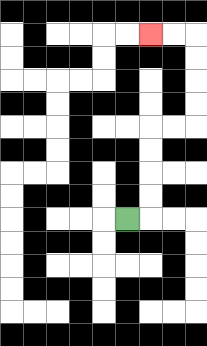{'start': '[5, 9]', 'end': '[6, 1]', 'path_directions': 'R,U,U,U,U,R,R,U,U,U,U,L,L', 'path_coordinates': '[[5, 9], [6, 9], [6, 8], [6, 7], [6, 6], [6, 5], [7, 5], [8, 5], [8, 4], [8, 3], [8, 2], [8, 1], [7, 1], [6, 1]]'}